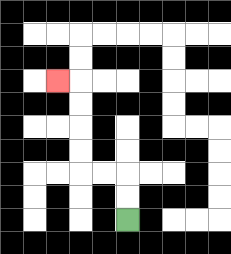{'start': '[5, 9]', 'end': '[2, 3]', 'path_directions': 'U,U,L,L,U,U,U,U,L', 'path_coordinates': '[[5, 9], [5, 8], [5, 7], [4, 7], [3, 7], [3, 6], [3, 5], [3, 4], [3, 3], [2, 3]]'}